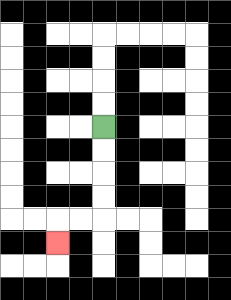{'start': '[4, 5]', 'end': '[2, 10]', 'path_directions': 'D,D,D,D,L,L,D', 'path_coordinates': '[[4, 5], [4, 6], [4, 7], [4, 8], [4, 9], [3, 9], [2, 9], [2, 10]]'}